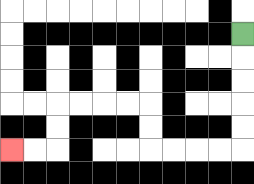{'start': '[10, 1]', 'end': '[0, 6]', 'path_directions': 'D,D,D,D,D,L,L,L,L,U,U,L,L,L,L,D,D,L,L', 'path_coordinates': '[[10, 1], [10, 2], [10, 3], [10, 4], [10, 5], [10, 6], [9, 6], [8, 6], [7, 6], [6, 6], [6, 5], [6, 4], [5, 4], [4, 4], [3, 4], [2, 4], [2, 5], [2, 6], [1, 6], [0, 6]]'}